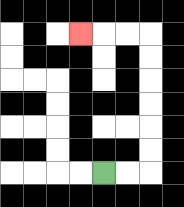{'start': '[4, 7]', 'end': '[3, 1]', 'path_directions': 'R,R,U,U,U,U,U,U,L,L,L', 'path_coordinates': '[[4, 7], [5, 7], [6, 7], [6, 6], [6, 5], [6, 4], [6, 3], [6, 2], [6, 1], [5, 1], [4, 1], [3, 1]]'}